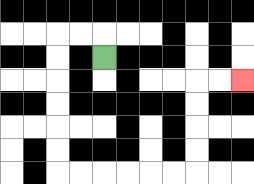{'start': '[4, 2]', 'end': '[10, 3]', 'path_directions': 'U,L,L,D,D,D,D,D,D,R,R,R,R,R,R,U,U,U,U,R,R', 'path_coordinates': '[[4, 2], [4, 1], [3, 1], [2, 1], [2, 2], [2, 3], [2, 4], [2, 5], [2, 6], [2, 7], [3, 7], [4, 7], [5, 7], [6, 7], [7, 7], [8, 7], [8, 6], [8, 5], [8, 4], [8, 3], [9, 3], [10, 3]]'}